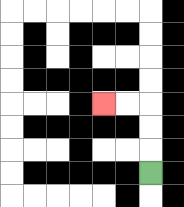{'start': '[6, 7]', 'end': '[4, 4]', 'path_directions': 'U,U,U,L,L', 'path_coordinates': '[[6, 7], [6, 6], [6, 5], [6, 4], [5, 4], [4, 4]]'}